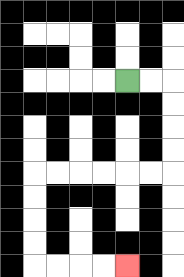{'start': '[5, 3]', 'end': '[5, 11]', 'path_directions': 'R,R,D,D,D,D,L,L,L,L,L,L,D,D,D,D,R,R,R,R', 'path_coordinates': '[[5, 3], [6, 3], [7, 3], [7, 4], [7, 5], [7, 6], [7, 7], [6, 7], [5, 7], [4, 7], [3, 7], [2, 7], [1, 7], [1, 8], [1, 9], [1, 10], [1, 11], [2, 11], [3, 11], [4, 11], [5, 11]]'}